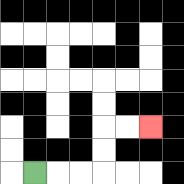{'start': '[1, 7]', 'end': '[6, 5]', 'path_directions': 'R,R,R,U,U,R,R', 'path_coordinates': '[[1, 7], [2, 7], [3, 7], [4, 7], [4, 6], [4, 5], [5, 5], [6, 5]]'}